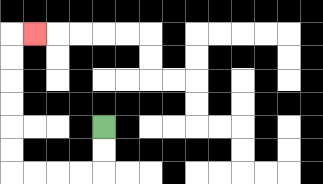{'start': '[4, 5]', 'end': '[1, 1]', 'path_directions': 'D,D,L,L,L,L,U,U,U,U,U,U,R', 'path_coordinates': '[[4, 5], [4, 6], [4, 7], [3, 7], [2, 7], [1, 7], [0, 7], [0, 6], [0, 5], [0, 4], [0, 3], [0, 2], [0, 1], [1, 1]]'}